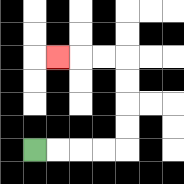{'start': '[1, 6]', 'end': '[2, 2]', 'path_directions': 'R,R,R,R,U,U,U,U,L,L,L', 'path_coordinates': '[[1, 6], [2, 6], [3, 6], [4, 6], [5, 6], [5, 5], [5, 4], [5, 3], [5, 2], [4, 2], [3, 2], [2, 2]]'}